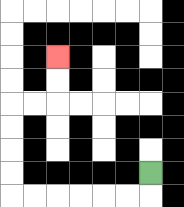{'start': '[6, 7]', 'end': '[2, 2]', 'path_directions': 'D,L,L,L,L,L,L,U,U,U,U,R,R,U,U', 'path_coordinates': '[[6, 7], [6, 8], [5, 8], [4, 8], [3, 8], [2, 8], [1, 8], [0, 8], [0, 7], [0, 6], [0, 5], [0, 4], [1, 4], [2, 4], [2, 3], [2, 2]]'}